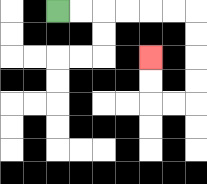{'start': '[2, 0]', 'end': '[6, 2]', 'path_directions': 'R,R,R,R,R,R,D,D,D,D,L,L,U,U', 'path_coordinates': '[[2, 0], [3, 0], [4, 0], [5, 0], [6, 0], [7, 0], [8, 0], [8, 1], [8, 2], [8, 3], [8, 4], [7, 4], [6, 4], [6, 3], [6, 2]]'}